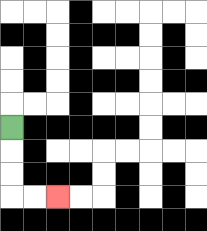{'start': '[0, 5]', 'end': '[2, 8]', 'path_directions': 'D,D,D,R,R', 'path_coordinates': '[[0, 5], [0, 6], [0, 7], [0, 8], [1, 8], [2, 8]]'}